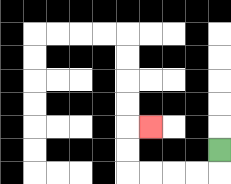{'start': '[9, 6]', 'end': '[6, 5]', 'path_directions': 'D,L,L,L,L,U,U,R', 'path_coordinates': '[[9, 6], [9, 7], [8, 7], [7, 7], [6, 7], [5, 7], [5, 6], [5, 5], [6, 5]]'}